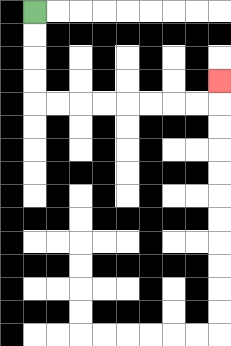{'start': '[1, 0]', 'end': '[9, 3]', 'path_directions': 'D,D,D,D,R,R,R,R,R,R,R,R,U', 'path_coordinates': '[[1, 0], [1, 1], [1, 2], [1, 3], [1, 4], [2, 4], [3, 4], [4, 4], [5, 4], [6, 4], [7, 4], [8, 4], [9, 4], [9, 3]]'}